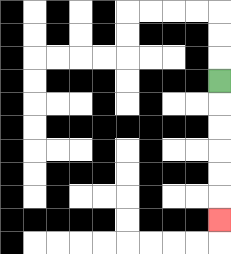{'start': '[9, 3]', 'end': '[9, 9]', 'path_directions': 'D,D,D,D,D,D', 'path_coordinates': '[[9, 3], [9, 4], [9, 5], [9, 6], [9, 7], [9, 8], [9, 9]]'}